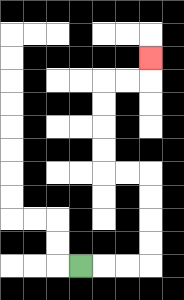{'start': '[3, 11]', 'end': '[6, 2]', 'path_directions': 'R,R,R,U,U,U,U,L,L,U,U,U,U,R,R,U', 'path_coordinates': '[[3, 11], [4, 11], [5, 11], [6, 11], [6, 10], [6, 9], [6, 8], [6, 7], [5, 7], [4, 7], [4, 6], [4, 5], [4, 4], [4, 3], [5, 3], [6, 3], [6, 2]]'}